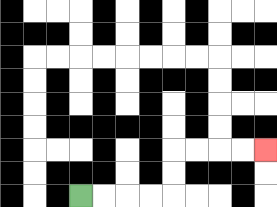{'start': '[3, 8]', 'end': '[11, 6]', 'path_directions': 'R,R,R,R,U,U,R,R,R,R', 'path_coordinates': '[[3, 8], [4, 8], [5, 8], [6, 8], [7, 8], [7, 7], [7, 6], [8, 6], [9, 6], [10, 6], [11, 6]]'}